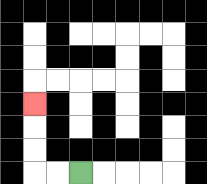{'start': '[3, 7]', 'end': '[1, 4]', 'path_directions': 'L,L,U,U,U', 'path_coordinates': '[[3, 7], [2, 7], [1, 7], [1, 6], [1, 5], [1, 4]]'}